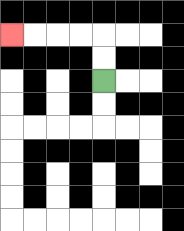{'start': '[4, 3]', 'end': '[0, 1]', 'path_directions': 'U,U,L,L,L,L', 'path_coordinates': '[[4, 3], [4, 2], [4, 1], [3, 1], [2, 1], [1, 1], [0, 1]]'}